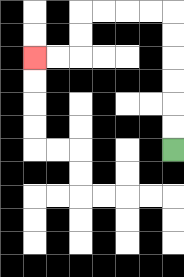{'start': '[7, 6]', 'end': '[1, 2]', 'path_directions': 'U,U,U,U,U,U,L,L,L,L,D,D,L,L', 'path_coordinates': '[[7, 6], [7, 5], [7, 4], [7, 3], [7, 2], [7, 1], [7, 0], [6, 0], [5, 0], [4, 0], [3, 0], [3, 1], [3, 2], [2, 2], [1, 2]]'}